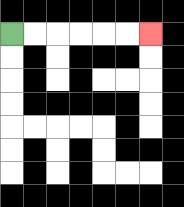{'start': '[0, 1]', 'end': '[6, 1]', 'path_directions': 'R,R,R,R,R,R', 'path_coordinates': '[[0, 1], [1, 1], [2, 1], [3, 1], [4, 1], [5, 1], [6, 1]]'}